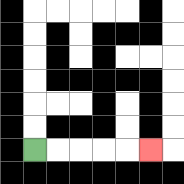{'start': '[1, 6]', 'end': '[6, 6]', 'path_directions': 'R,R,R,R,R', 'path_coordinates': '[[1, 6], [2, 6], [3, 6], [4, 6], [5, 6], [6, 6]]'}